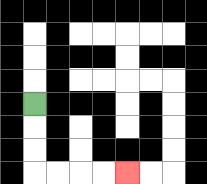{'start': '[1, 4]', 'end': '[5, 7]', 'path_directions': 'D,D,D,R,R,R,R', 'path_coordinates': '[[1, 4], [1, 5], [1, 6], [1, 7], [2, 7], [3, 7], [4, 7], [5, 7]]'}